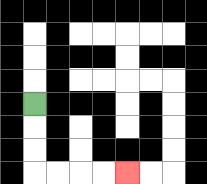{'start': '[1, 4]', 'end': '[5, 7]', 'path_directions': 'D,D,D,R,R,R,R', 'path_coordinates': '[[1, 4], [1, 5], [1, 6], [1, 7], [2, 7], [3, 7], [4, 7], [5, 7]]'}